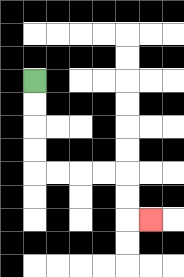{'start': '[1, 3]', 'end': '[6, 9]', 'path_directions': 'D,D,D,D,R,R,R,R,D,D,R', 'path_coordinates': '[[1, 3], [1, 4], [1, 5], [1, 6], [1, 7], [2, 7], [3, 7], [4, 7], [5, 7], [5, 8], [5, 9], [6, 9]]'}